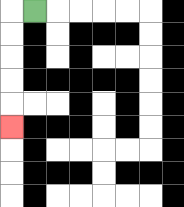{'start': '[1, 0]', 'end': '[0, 5]', 'path_directions': 'L,D,D,D,D,D', 'path_coordinates': '[[1, 0], [0, 0], [0, 1], [0, 2], [0, 3], [0, 4], [0, 5]]'}